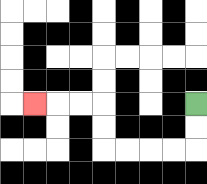{'start': '[8, 4]', 'end': '[1, 4]', 'path_directions': 'D,D,L,L,L,L,U,U,L,L,L', 'path_coordinates': '[[8, 4], [8, 5], [8, 6], [7, 6], [6, 6], [5, 6], [4, 6], [4, 5], [4, 4], [3, 4], [2, 4], [1, 4]]'}